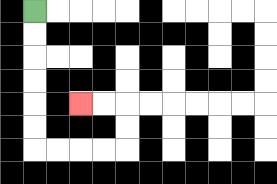{'start': '[1, 0]', 'end': '[3, 4]', 'path_directions': 'D,D,D,D,D,D,R,R,R,R,U,U,L,L', 'path_coordinates': '[[1, 0], [1, 1], [1, 2], [1, 3], [1, 4], [1, 5], [1, 6], [2, 6], [3, 6], [4, 6], [5, 6], [5, 5], [5, 4], [4, 4], [3, 4]]'}